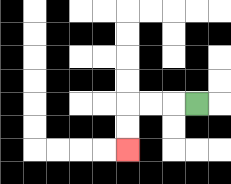{'start': '[8, 4]', 'end': '[5, 6]', 'path_directions': 'L,L,L,D,D', 'path_coordinates': '[[8, 4], [7, 4], [6, 4], [5, 4], [5, 5], [5, 6]]'}